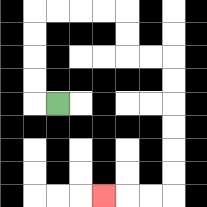{'start': '[2, 4]', 'end': '[4, 8]', 'path_directions': 'L,U,U,U,U,R,R,R,R,D,D,R,R,D,D,D,D,D,D,L,L,L', 'path_coordinates': '[[2, 4], [1, 4], [1, 3], [1, 2], [1, 1], [1, 0], [2, 0], [3, 0], [4, 0], [5, 0], [5, 1], [5, 2], [6, 2], [7, 2], [7, 3], [7, 4], [7, 5], [7, 6], [7, 7], [7, 8], [6, 8], [5, 8], [4, 8]]'}